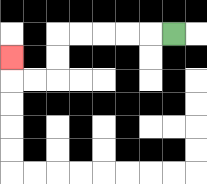{'start': '[7, 1]', 'end': '[0, 2]', 'path_directions': 'L,L,L,L,L,D,D,L,L,U', 'path_coordinates': '[[7, 1], [6, 1], [5, 1], [4, 1], [3, 1], [2, 1], [2, 2], [2, 3], [1, 3], [0, 3], [0, 2]]'}